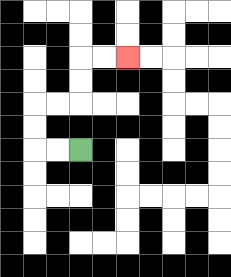{'start': '[3, 6]', 'end': '[5, 2]', 'path_directions': 'L,L,U,U,R,R,U,U,R,R', 'path_coordinates': '[[3, 6], [2, 6], [1, 6], [1, 5], [1, 4], [2, 4], [3, 4], [3, 3], [3, 2], [4, 2], [5, 2]]'}